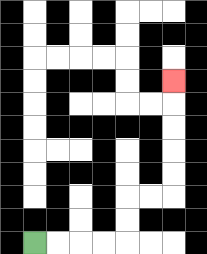{'start': '[1, 10]', 'end': '[7, 3]', 'path_directions': 'R,R,R,R,U,U,R,R,U,U,U,U,U', 'path_coordinates': '[[1, 10], [2, 10], [3, 10], [4, 10], [5, 10], [5, 9], [5, 8], [6, 8], [7, 8], [7, 7], [7, 6], [7, 5], [7, 4], [7, 3]]'}